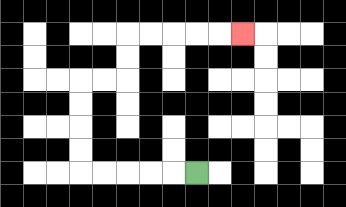{'start': '[8, 7]', 'end': '[10, 1]', 'path_directions': 'L,L,L,L,L,U,U,U,U,R,R,U,U,R,R,R,R,R', 'path_coordinates': '[[8, 7], [7, 7], [6, 7], [5, 7], [4, 7], [3, 7], [3, 6], [3, 5], [3, 4], [3, 3], [4, 3], [5, 3], [5, 2], [5, 1], [6, 1], [7, 1], [8, 1], [9, 1], [10, 1]]'}